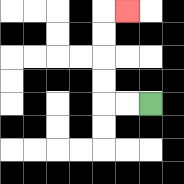{'start': '[6, 4]', 'end': '[5, 0]', 'path_directions': 'L,L,U,U,U,U,R', 'path_coordinates': '[[6, 4], [5, 4], [4, 4], [4, 3], [4, 2], [4, 1], [4, 0], [5, 0]]'}